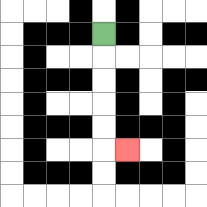{'start': '[4, 1]', 'end': '[5, 6]', 'path_directions': 'D,D,D,D,D,R', 'path_coordinates': '[[4, 1], [4, 2], [4, 3], [4, 4], [4, 5], [4, 6], [5, 6]]'}